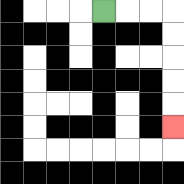{'start': '[4, 0]', 'end': '[7, 5]', 'path_directions': 'R,R,R,D,D,D,D,D', 'path_coordinates': '[[4, 0], [5, 0], [6, 0], [7, 0], [7, 1], [7, 2], [7, 3], [7, 4], [7, 5]]'}